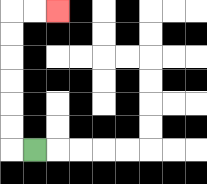{'start': '[1, 6]', 'end': '[2, 0]', 'path_directions': 'L,U,U,U,U,U,U,R,R', 'path_coordinates': '[[1, 6], [0, 6], [0, 5], [0, 4], [0, 3], [0, 2], [0, 1], [0, 0], [1, 0], [2, 0]]'}